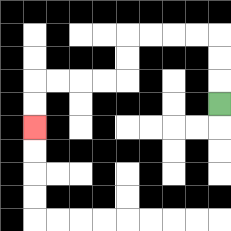{'start': '[9, 4]', 'end': '[1, 5]', 'path_directions': 'U,U,U,L,L,L,L,D,D,L,L,L,L,D,D', 'path_coordinates': '[[9, 4], [9, 3], [9, 2], [9, 1], [8, 1], [7, 1], [6, 1], [5, 1], [5, 2], [5, 3], [4, 3], [3, 3], [2, 3], [1, 3], [1, 4], [1, 5]]'}